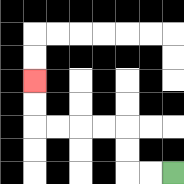{'start': '[7, 7]', 'end': '[1, 3]', 'path_directions': 'L,L,U,U,L,L,L,L,U,U', 'path_coordinates': '[[7, 7], [6, 7], [5, 7], [5, 6], [5, 5], [4, 5], [3, 5], [2, 5], [1, 5], [1, 4], [1, 3]]'}